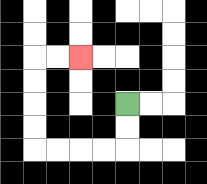{'start': '[5, 4]', 'end': '[3, 2]', 'path_directions': 'D,D,L,L,L,L,U,U,U,U,R,R', 'path_coordinates': '[[5, 4], [5, 5], [5, 6], [4, 6], [3, 6], [2, 6], [1, 6], [1, 5], [1, 4], [1, 3], [1, 2], [2, 2], [3, 2]]'}